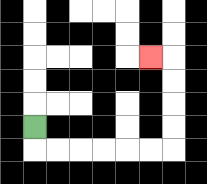{'start': '[1, 5]', 'end': '[6, 2]', 'path_directions': 'D,R,R,R,R,R,R,U,U,U,U,L', 'path_coordinates': '[[1, 5], [1, 6], [2, 6], [3, 6], [4, 6], [5, 6], [6, 6], [7, 6], [7, 5], [7, 4], [7, 3], [7, 2], [6, 2]]'}